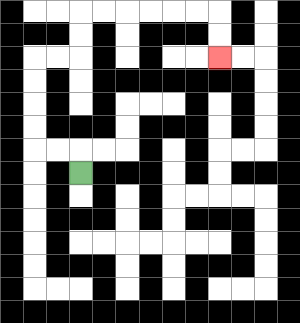{'start': '[3, 7]', 'end': '[9, 2]', 'path_directions': 'U,L,L,U,U,U,U,R,R,U,U,R,R,R,R,R,R,D,D', 'path_coordinates': '[[3, 7], [3, 6], [2, 6], [1, 6], [1, 5], [1, 4], [1, 3], [1, 2], [2, 2], [3, 2], [3, 1], [3, 0], [4, 0], [5, 0], [6, 0], [7, 0], [8, 0], [9, 0], [9, 1], [9, 2]]'}